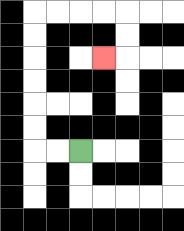{'start': '[3, 6]', 'end': '[4, 2]', 'path_directions': 'L,L,U,U,U,U,U,U,R,R,R,R,D,D,L', 'path_coordinates': '[[3, 6], [2, 6], [1, 6], [1, 5], [1, 4], [1, 3], [1, 2], [1, 1], [1, 0], [2, 0], [3, 0], [4, 0], [5, 0], [5, 1], [5, 2], [4, 2]]'}